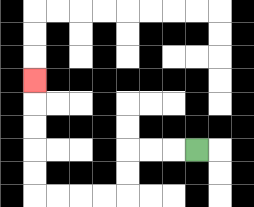{'start': '[8, 6]', 'end': '[1, 3]', 'path_directions': 'L,L,L,D,D,L,L,L,L,U,U,U,U,U', 'path_coordinates': '[[8, 6], [7, 6], [6, 6], [5, 6], [5, 7], [5, 8], [4, 8], [3, 8], [2, 8], [1, 8], [1, 7], [1, 6], [1, 5], [1, 4], [1, 3]]'}